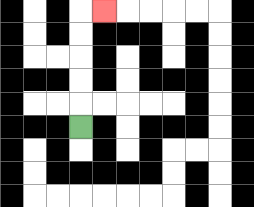{'start': '[3, 5]', 'end': '[4, 0]', 'path_directions': 'U,U,U,U,U,R', 'path_coordinates': '[[3, 5], [3, 4], [3, 3], [3, 2], [3, 1], [3, 0], [4, 0]]'}